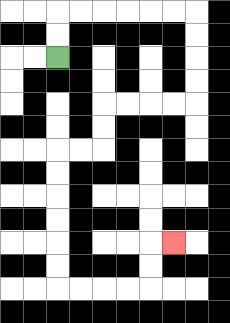{'start': '[2, 2]', 'end': '[7, 10]', 'path_directions': 'U,U,R,R,R,R,R,R,D,D,D,D,L,L,L,L,D,D,L,L,D,D,D,D,D,D,R,R,R,R,U,U,R', 'path_coordinates': '[[2, 2], [2, 1], [2, 0], [3, 0], [4, 0], [5, 0], [6, 0], [7, 0], [8, 0], [8, 1], [8, 2], [8, 3], [8, 4], [7, 4], [6, 4], [5, 4], [4, 4], [4, 5], [4, 6], [3, 6], [2, 6], [2, 7], [2, 8], [2, 9], [2, 10], [2, 11], [2, 12], [3, 12], [4, 12], [5, 12], [6, 12], [6, 11], [6, 10], [7, 10]]'}